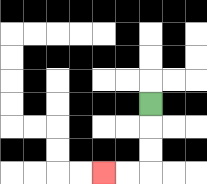{'start': '[6, 4]', 'end': '[4, 7]', 'path_directions': 'D,D,D,L,L', 'path_coordinates': '[[6, 4], [6, 5], [6, 6], [6, 7], [5, 7], [4, 7]]'}